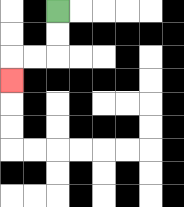{'start': '[2, 0]', 'end': '[0, 3]', 'path_directions': 'D,D,L,L,D', 'path_coordinates': '[[2, 0], [2, 1], [2, 2], [1, 2], [0, 2], [0, 3]]'}